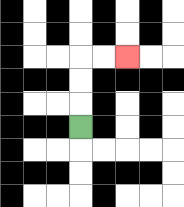{'start': '[3, 5]', 'end': '[5, 2]', 'path_directions': 'U,U,U,R,R', 'path_coordinates': '[[3, 5], [3, 4], [3, 3], [3, 2], [4, 2], [5, 2]]'}